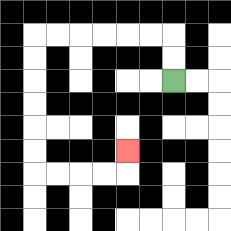{'start': '[7, 3]', 'end': '[5, 6]', 'path_directions': 'U,U,L,L,L,L,L,L,D,D,D,D,D,D,R,R,R,R,U', 'path_coordinates': '[[7, 3], [7, 2], [7, 1], [6, 1], [5, 1], [4, 1], [3, 1], [2, 1], [1, 1], [1, 2], [1, 3], [1, 4], [1, 5], [1, 6], [1, 7], [2, 7], [3, 7], [4, 7], [5, 7], [5, 6]]'}